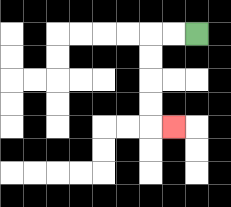{'start': '[8, 1]', 'end': '[7, 5]', 'path_directions': 'L,L,D,D,D,D,R', 'path_coordinates': '[[8, 1], [7, 1], [6, 1], [6, 2], [6, 3], [6, 4], [6, 5], [7, 5]]'}